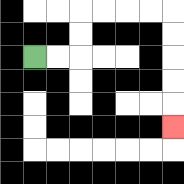{'start': '[1, 2]', 'end': '[7, 5]', 'path_directions': 'R,R,U,U,R,R,R,R,D,D,D,D,D', 'path_coordinates': '[[1, 2], [2, 2], [3, 2], [3, 1], [3, 0], [4, 0], [5, 0], [6, 0], [7, 0], [7, 1], [7, 2], [7, 3], [7, 4], [7, 5]]'}